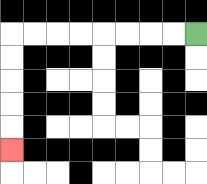{'start': '[8, 1]', 'end': '[0, 6]', 'path_directions': 'L,L,L,L,L,L,L,L,D,D,D,D,D', 'path_coordinates': '[[8, 1], [7, 1], [6, 1], [5, 1], [4, 1], [3, 1], [2, 1], [1, 1], [0, 1], [0, 2], [0, 3], [0, 4], [0, 5], [0, 6]]'}